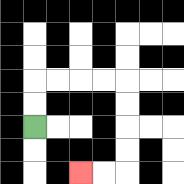{'start': '[1, 5]', 'end': '[3, 7]', 'path_directions': 'U,U,R,R,R,R,D,D,D,D,L,L', 'path_coordinates': '[[1, 5], [1, 4], [1, 3], [2, 3], [3, 3], [4, 3], [5, 3], [5, 4], [5, 5], [5, 6], [5, 7], [4, 7], [3, 7]]'}